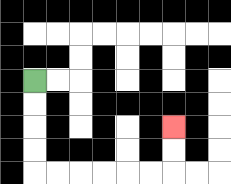{'start': '[1, 3]', 'end': '[7, 5]', 'path_directions': 'D,D,D,D,R,R,R,R,R,R,U,U', 'path_coordinates': '[[1, 3], [1, 4], [1, 5], [1, 6], [1, 7], [2, 7], [3, 7], [4, 7], [5, 7], [6, 7], [7, 7], [7, 6], [7, 5]]'}